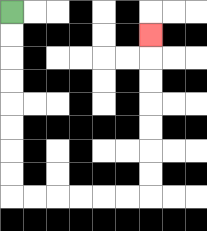{'start': '[0, 0]', 'end': '[6, 1]', 'path_directions': 'D,D,D,D,D,D,D,D,R,R,R,R,R,R,U,U,U,U,U,U,U', 'path_coordinates': '[[0, 0], [0, 1], [0, 2], [0, 3], [0, 4], [0, 5], [0, 6], [0, 7], [0, 8], [1, 8], [2, 8], [3, 8], [4, 8], [5, 8], [6, 8], [6, 7], [6, 6], [6, 5], [6, 4], [6, 3], [6, 2], [6, 1]]'}